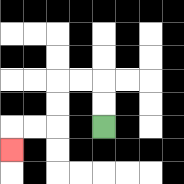{'start': '[4, 5]', 'end': '[0, 6]', 'path_directions': 'U,U,L,L,D,D,L,L,D', 'path_coordinates': '[[4, 5], [4, 4], [4, 3], [3, 3], [2, 3], [2, 4], [2, 5], [1, 5], [0, 5], [0, 6]]'}